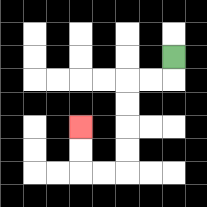{'start': '[7, 2]', 'end': '[3, 5]', 'path_directions': 'D,L,L,D,D,D,D,L,L,U,U', 'path_coordinates': '[[7, 2], [7, 3], [6, 3], [5, 3], [5, 4], [5, 5], [5, 6], [5, 7], [4, 7], [3, 7], [3, 6], [3, 5]]'}